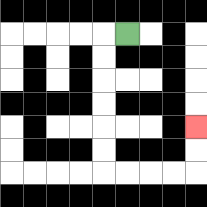{'start': '[5, 1]', 'end': '[8, 5]', 'path_directions': 'L,D,D,D,D,D,D,R,R,R,R,U,U', 'path_coordinates': '[[5, 1], [4, 1], [4, 2], [4, 3], [4, 4], [4, 5], [4, 6], [4, 7], [5, 7], [6, 7], [7, 7], [8, 7], [8, 6], [8, 5]]'}